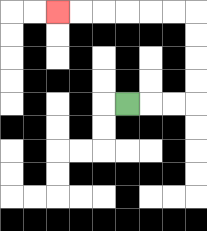{'start': '[5, 4]', 'end': '[2, 0]', 'path_directions': 'R,R,R,U,U,U,U,L,L,L,L,L,L', 'path_coordinates': '[[5, 4], [6, 4], [7, 4], [8, 4], [8, 3], [8, 2], [8, 1], [8, 0], [7, 0], [6, 0], [5, 0], [4, 0], [3, 0], [2, 0]]'}